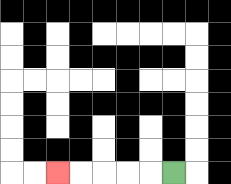{'start': '[7, 7]', 'end': '[2, 7]', 'path_directions': 'L,L,L,L,L', 'path_coordinates': '[[7, 7], [6, 7], [5, 7], [4, 7], [3, 7], [2, 7]]'}